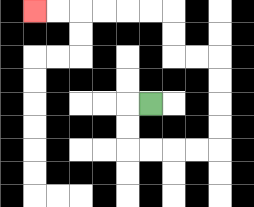{'start': '[6, 4]', 'end': '[1, 0]', 'path_directions': 'L,D,D,R,R,R,R,U,U,U,U,L,L,U,U,L,L,L,L,L,L', 'path_coordinates': '[[6, 4], [5, 4], [5, 5], [5, 6], [6, 6], [7, 6], [8, 6], [9, 6], [9, 5], [9, 4], [9, 3], [9, 2], [8, 2], [7, 2], [7, 1], [7, 0], [6, 0], [5, 0], [4, 0], [3, 0], [2, 0], [1, 0]]'}